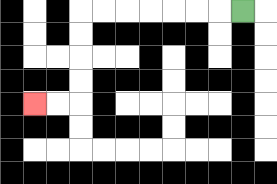{'start': '[10, 0]', 'end': '[1, 4]', 'path_directions': 'L,L,L,L,L,L,L,D,D,D,D,L,L', 'path_coordinates': '[[10, 0], [9, 0], [8, 0], [7, 0], [6, 0], [5, 0], [4, 0], [3, 0], [3, 1], [3, 2], [3, 3], [3, 4], [2, 4], [1, 4]]'}